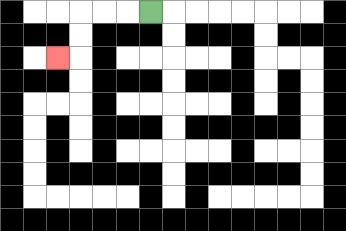{'start': '[6, 0]', 'end': '[2, 2]', 'path_directions': 'L,L,L,D,D,L', 'path_coordinates': '[[6, 0], [5, 0], [4, 0], [3, 0], [3, 1], [3, 2], [2, 2]]'}